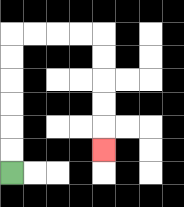{'start': '[0, 7]', 'end': '[4, 6]', 'path_directions': 'U,U,U,U,U,U,R,R,R,R,D,D,D,D,D', 'path_coordinates': '[[0, 7], [0, 6], [0, 5], [0, 4], [0, 3], [0, 2], [0, 1], [1, 1], [2, 1], [3, 1], [4, 1], [4, 2], [4, 3], [4, 4], [4, 5], [4, 6]]'}